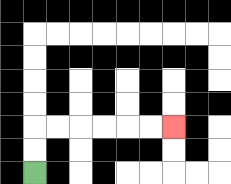{'start': '[1, 7]', 'end': '[7, 5]', 'path_directions': 'U,U,R,R,R,R,R,R', 'path_coordinates': '[[1, 7], [1, 6], [1, 5], [2, 5], [3, 5], [4, 5], [5, 5], [6, 5], [7, 5]]'}